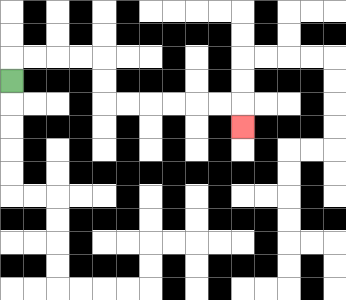{'start': '[0, 3]', 'end': '[10, 5]', 'path_directions': 'U,R,R,R,R,D,D,R,R,R,R,R,R,D', 'path_coordinates': '[[0, 3], [0, 2], [1, 2], [2, 2], [3, 2], [4, 2], [4, 3], [4, 4], [5, 4], [6, 4], [7, 4], [8, 4], [9, 4], [10, 4], [10, 5]]'}